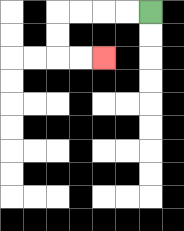{'start': '[6, 0]', 'end': '[4, 2]', 'path_directions': 'L,L,L,L,D,D,R,R', 'path_coordinates': '[[6, 0], [5, 0], [4, 0], [3, 0], [2, 0], [2, 1], [2, 2], [3, 2], [4, 2]]'}